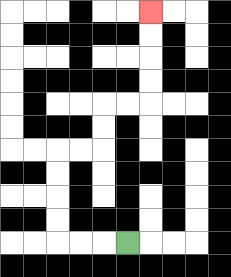{'start': '[5, 10]', 'end': '[6, 0]', 'path_directions': 'L,L,L,U,U,U,U,R,R,U,U,R,R,U,U,U,U', 'path_coordinates': '[[5, 10], [4, 10], [3, 10], [2, 10], [2, 9], [2, 8], [2, 7], [2, 6], [3, 6], [4, 6], [4, 5], [4, 4], [5, 4], [6, 4], [6, 3], [6, 2], [6, 1], [6, 0]]'}